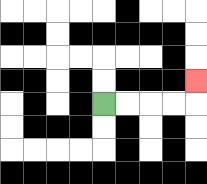{'start': '[4, 4]', 'end': '[8, 3]', 'path_directions': 'R,R,R,R,U', 'path_coordinates': '[[4, 4], [5, 4], [6, 4], [7, 4], [8, 4], [8, 3]]'}